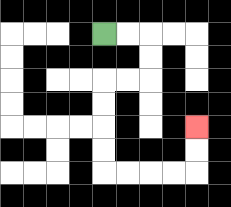{'start': '[4, 1]', 'end': '[8, 5]', 'path_directions': 'R,R,D,D,L,L,D,D,D,D,R,R,R,R,U,U', 'path_coordinates': '[[4, 1], [5, 1], [6, 1], [6, 2], [6, 3], [5, 3], [4, 3], [4, 4], [4, 5], [4, 6], [4, 7], [5, 7], [6, 7], [7, 7], [8, 7], [8, 6], [8, 5]]'}